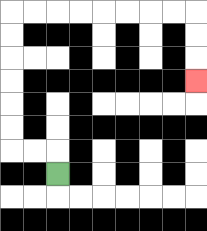{'start': '[2, 7]', 'end': '[8, 3]', 'path_directions': 'U,L,L,U,U,U,U,U,U,R,R,R,R,R,R,R,R,D,D,D', 'path_coordinates': '[[2, 7], [2, 6], [1, 6], [0, 6], [0, 5], [0, 4], [0, 3], [0, 2], [0, 1], [0, 0], [1, 0], [2, 0], [3, 0], [4, 0], [5, 0], [6, 0], [7, 0], [8, 0], [8, 1], [8, 2], [8, 3]]'}